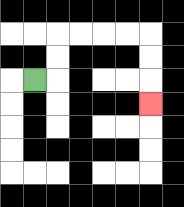{'start': '[1, 3]', 'end': '[6, 4]', 'path_directions': 'R,U,U,R,R,R,R,D,D,D', 'path_coordinates': '[[1, 3], [2, 3], [2, 2], [2, 1], [3, 1], [4, 1], [5, 1], [6, 1], [6, 2], [6, 3], [6, 4]]'}